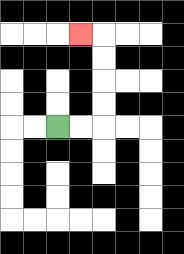{'start': '[2, 5]', 'end': '[3, 1]', 'path_directions': 'R,R,U,U,U,U,L', 'path_coordinates': '[[2, 5], [3, 5], [4, 5], [4, 4], [4, 3], [4, 2], [4, 1], [3, 1]]'}